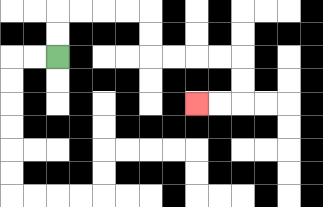{'start': '[2, 2]', 'end': '[8, 4]', 'path_directions': 'U,U,R,R,R,R,D,D,R,R,R,R,D,D,L,L', 'path_coordinates': '[[2, 2], [2, 1], [2, 0], [3, 0], [4, 0], [5, 0], [6, 0], [6, 1], [6, 2], [7, 2], [8, 2], [9, 2], [10, 2], [10, 3], [10, 4], [9, 4], [8, 4]]'}